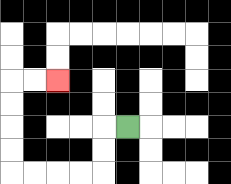{'start': '[5, 5]', 'end': '[2, 3]', 'path_directions': 'L,D,D,L,L,L,L,U,U,U,U,R,R', 'path_coordinates': '[[5, 5], [4, 5], [4, 6], [4, 7], [3, 7], [2, 7], [1, 7], [0, 7], [0, 6], [0, 5], [0, 4], [0, 3], [1, 3], [2, 3]]'}